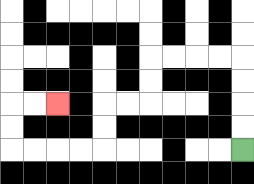{'start': '[10, 6]', 'end': '[2, 4]', 'path_directions': 'U,U,U,U,L,L,L,L,D,D,L,L,D,D,L,L,L,L,U,U,R,R', 'path_coordinates': '[[10, 6], [10, 5], [10, 4], [10, 3], [10, 2], [9, 2], [8, 2], [7, 2], [6, 2], [6, 3], [6, 4], [5, 4], [4, 4], [4, 5], [4, 6], [3, 6], [2, 6], [1, 6], [0, 6], [0, 5], [0, 4], [1, 4], [2, 4]]'}